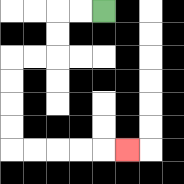{'start': '[4, 0]', 'end': '[5, 6]', 'path_directions': 'L,L,D,D,L,L,D,D,D,D,R,R,R,R,R', 'path_coordinates': '[[4, 0], [3, 0], [2, 0], [2, 1], [2, 2], [1, 2], [0, 2], [0, 3], [0, 4], [0, 5], [0, 6], [1, 6], [2, 6], [3, 6], [4, 6], [5, 6]]'}